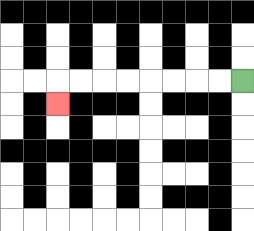{'start': '[10, 3]', 'end': '[2, 4]', 'path_directions': 'L,L,L,L,L,L,L,L,D', 'path_coordinates': '[[10, 3], [9, 3], [8, 3], [7, 3], [6, 3], [5, 3], [4, 3], [3, 3], [2, 3], [2, 4]]'}